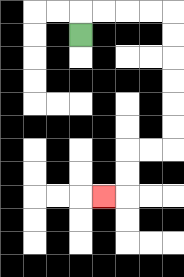{'start': '[3, 1]', 'end': '[4, 8]', 'path_directions': 'U,R,R,R,R,D,D,D,D,D,D,L,L,D,D,L', 'path_coordinates': '[[3, 1], [3, 0], [4, 0], [5, 0], [6, 0], [7, 0], [7, 1], [7, 2], [7, 3], [7, 4], [7, 5], [7, 6], [6, 6], [5, 6], [5, 7], [5, 8], [4, 8]]'}